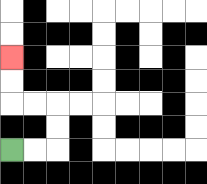{'start': '[0, 6]', 'end': '[0, 2]', 'path_directions': 'R,R,U,U,L,L,U,U', 'path_coordinates': '[[0, 6], [1, 6], [2, 6], [2, 5], [2, 4], [1, 4], [0, 4], [0, 3], [0, 2]]'}